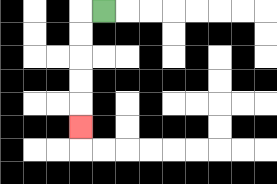{'start': '[4, 0]', 'end': '[3, 5]', 'path_directions': 'L,D,D,D,D,D', 'path_coordinates': '[[4, 0], [3, 0], [3, 1], [3, 2], [3, 3], [3, 4], [3, 5]]'}